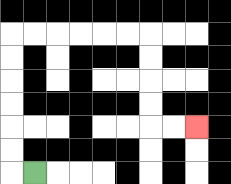{'start': '[1, 7]', 'end': '[8, 5]', 'path_directions': 'L,U,U,U,U,U,U,R,R,R,R,R,R,D,D,D,D,R,R', 'path_coordinates': '[[1, 7], [0, 7], [0, 6], [0, 5], [0, 4], [0, 3], [0, 2], [0, 1], [1, 1], [2, 1], [3, 1], [4, 1], [5, 1], [6, 1], [6, 2], [6, 3], [6, 4], [6, 5], [7, 5], [8, 5]]'}